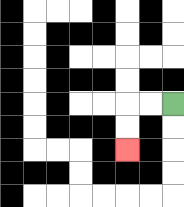{'start': '[7, 4]', 'end': '[5, 6]', 'path_directions': 'L,L,D,D', 'path_coordinates': '[[7, 4], [6, 4], [5, 4], [5, 5], [5, 6]]'}